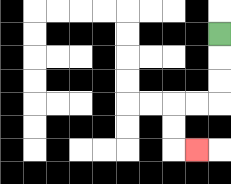{'start': '[9, 1]', 'end': '[8, 6]', 'path_directions': 'D,D,D,L,L,D,D,R', 'path_coordinates': '[[9, 1], [9, 2], [9, 3], [9, 4], [8, 4], [7, 4], [7, 5], [7, 6], [8, 6]]'}